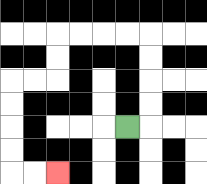{'start': '[5, 5]', 'end': '[2, 7]', 'path_directions': 'R,U,U,U,U,L,L,L,L,D,D,L,L,D,D,D,D,R,R', 'path_coordinates': '[[5, 5], [6, 5], [6, 4], [6, 3], [6, 2], [6, 1], [5, 1], [4, 1], [3, 1], [2, 1], [2, 2], [2, 3], [1, 3], [0, 3], [0, 4], [0, 5], [0, 6], [0, 7], [1, 7], [2, 7]]'}